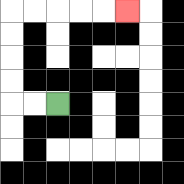{'start': '[2, 4]', 'end': '[5, 0]', 'path_directions': 'L,L,U,U,U,U,R,R,R,R,R', 'path_coordinates': '[[2, 4], [1, 4], [0, 4], [0, 3], [0, 2], [0, 1], [0, 0], [1, 0], [2, 0], [3, 0], [4, 0], [5, 0]]'}